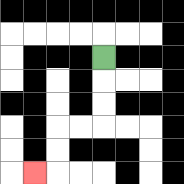{'start': '[4, 2]', 'end': '[1, 7]', 'path_directions': 'D,D,D,L,L,D,D,L', 'path_coordinates': '[[4, 2], [4, 3], [4, 4], [4, 5], [3, 5], [2, 5], [2, 6], [2, 7], [1, 7]]'}